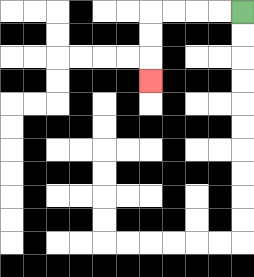{'start': '[10, 0]', 'end': '[6, 3]', 'path_directions': 'L,L,L,L,D,D,D', 'path_coordinates': '[[10, 0], [9, 0], [8, 0], [7, 0], [6, 0], [6, 1], [6, 2], [6, 3]]'}